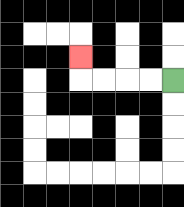{'start': '[7, 3]', 'end': '[3, 2]', 'path_directions': 'L,L,L,L,U', 'path_coordinates': '[[7, 3], [6, 3], [5, 3], [4, 3], [3, 3], [3, 2]]'}